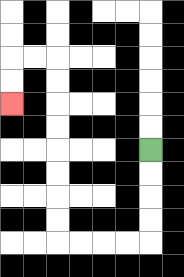{'start': '[6, 6]', 'end': '[0, 4]', 'path_directions': 'D,D,D,D,L,L,L,L,U,U,U,U,U,U,U,U,L,L,D,D', 'path_coordinates': '[[6, 6], [6, 7], [6, 8], [6, 9], [6, 10], [5, 10], [4, 10], [3, 10], [2, 10], [2, 9], [2, 8], [2, 7], [2, 6], [2, 5], [2, 4], [2, 3], [2, 2], [1, 2], [0, 2], [0, 3], [0, 4]]'}